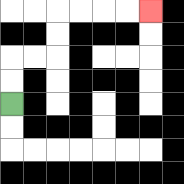{'start': '[0, 4]', 'end': '[6, 0]', 'path_directions': 'U,U,R,R,U,U,R,R,R,R', 'path_coordinates': '[[0, 4], [0, 3], [0, 2], [1, 2], [2, 2], [2, 1], [2, 0], [3, 0], [4, 0], [5, 0], [6, 0]]'}